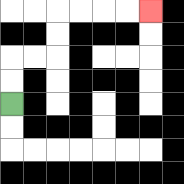{'start': '[0, 4]', 'end': '[6, 0]', 'path_directions': 'U,U,R,R,U,U,R,R,R,R', 'path_coordinates': '[[0, 4], [0, 3], [0, 2], [1, 2], [2, 2], [2, 1], [2, 0], [3, 0], [4, 0], [5, 0], [6, 0]]'}